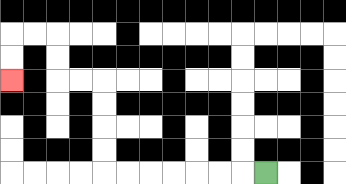{'start': '[11, 7]', 'end': '[0, 3]', 'path_directions': 'L,L,L,L,L,L,L,U,U,U,U,L,L,U,U,L,L,D,D', 'path_coordinates': '[[11, 7], [10, 7], [9, 7], [8, 7], [7, 7], [6, 7], [5, 7], [4, 7], [4, 6], [4, 5], [4, 4], [4, 3], [3, 3], [2, 3], [2, 2], [2, 1], [1, 1], [0, 1], [0, 2], [0, 3]]'}